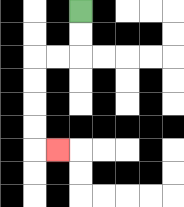{'start': '[3, 0]', 'end': '[2, 6]', 'path_directions': 'D,D,L,L,D,D,D,D,R', 'path_coordinates': '[[3, 0], [3, 1], [3, 2], [2, 2], [1, 2], [1, 3], [1, 4], [1, 5], [1, 6], [2, 6]]'}